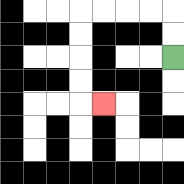{'start': '[7, 2]', 'end': '[4, 4]', 'path_directions': 'U,U,L,L,L,L,D,D,D,D,R', 'path_coordinates': '[[7, 2], [7, 1], [7, 0], [6, 0], [5, 0], [4, 0], [3, 0], [3, 1], [3, 2], [3, 3], [3, 4], [4, 4]]'}